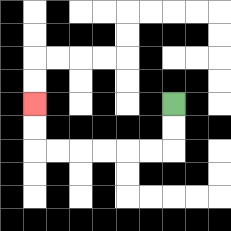{'start': '[7, 4]', 'end': '[1, 4]', 'path_directions': 'D,D,L,L,L,L,L,L,U,U', 'path_coordinates': '[[7, 4], [7, 5], [7, 6], [6, 6], [5, 6], [4, 6], [3, 6], [2, 6], [1, 6], [1, 5], [1, 4]]'}